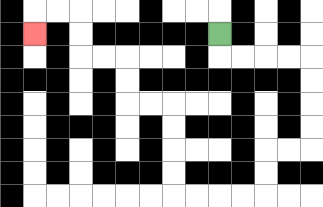{'start': '[9, 1]', 'end': '[1, 1]', 'path_directions': 'D,R,R,R,R,D,D,D,D,L,L,D,D,L,L,L,L,U,U,U,U,L,L,U,U,L,L,U,U,L,L,D', 'path_coordinates': '[[9, 1], [9, 2], [10, 2], [11, 2], [12, 2], [13, 2], [13, 3], [13, 4], [13, 5], [13, 6], [12, 6], [11, 6], [11, 7], [11, 8], [10, 8], [9, 8], [8, 8], [7, 8], [7, 7], [7, 6], [7, 5], [7, 4], [6, 4], [5, 4], [5, 3], [5, 2], [4, 2], [3, 2], [3, 1], [3, 0], [2, 0], [1, 0], [1, 1]]'}